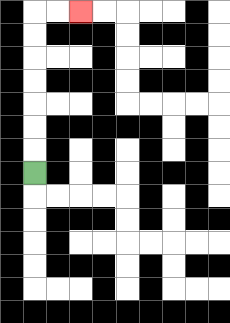{'start': '[1, 7]', 'end': '[3, 0]', 'path_directions': 'U,U,U,U,U,U,U,R,R', 'path_coordinates': '[[1, 7], [1, 6], [1, 5], [1, 4], [1, 3], [1, 2], [1, 1], [1, 0], [2, 0], [3, 0]]'}